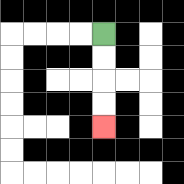{'start': '[4, 1]', 'end': '[4, 5]', 'path_directions': 'D,D,D,D', 'path_coordinates': '[[4, 1], [4, 2], [4, 3], [4, 4], [4, 5]]'}